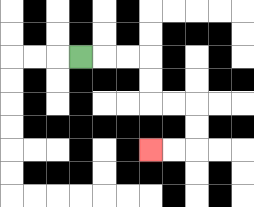{'start': '[3, 2]', 'end': '[6, 6]', 'path_directions': 'R,R,R,D,D,R,R,D,D,L,L', 'path_coordinates': '[[3, 2], [4, 2], [5, 2], [6, 2], [6, 3], [6, 4], [7, 4], [8, 4], [8, 5], [8, 6], [7, 6], [6, 6]]'}